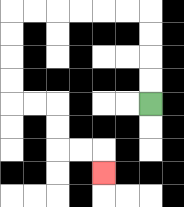{'start': '[6, 4]', 'end': '[4, 7]', 'path_directions': 'U,U,U,U,L,L,L,L,L,L,D,D,D,D,R,R,D,D,R,R,D', 'path_coordinates': '[[6, 4], [6, 3], [6, 2], [6, 1], [6, 0], [5, 0], [4, 0], [3, 0], [2, 0], [1, 0], [0, 0], [0, 1], [0, 2], [0, 3], [0, 4], [1, 4], [2, 4], [2, 5], [2, 6], [3, 6], [4, 6], [4, 7]]'}